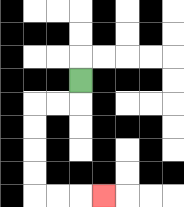{'start': '[3, 3]', 'end': '[4, 8]', 'path_directions': 'D,L,L,D,D,D,D,R,R,R', 'path_coordinates': '[[3, 3], [3, 4], [2, 4], [1, 4], [1, 5], [1, 6], [1, 7], [1, 8], [2, 8], [3, 8], [4, 8]]'}